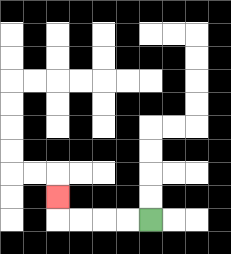{'start': '[6, 9]', 'end': '[2, 8]', 'path_directions': 'L,L,L,L,U', 'path_coordinates': '[[6, 9], [5, 9], [4, 9], [3, 9], [2, 9], [2, 8]]'}